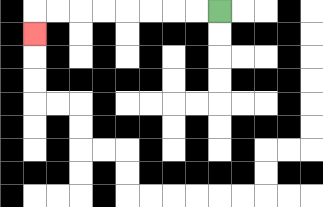{'start': '[9, 0]', 'end': '[1, 1]', 'path_directions': 'L,L,L,L,L,L,L,L,D', 'path_coordinates': '[[9, 0], [8, 0], [7, 0], [6, 0], [5, 0], [4, 0], [3, 0], [2, 0], [1, 0], [1, 1]]'}